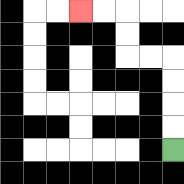{'start': '[7, 6]', 'end': '[3, 0]', 'path_directions': 'U,U,U,U,L,L,U,U,L,L', 'path_coordinates': '[[7, 6], [7, 5], [7, 4], [7, 3], [7, 2], [6, 2], [5, 2], [5, 1], [5, 0], [4, 0], [3, 0]]'}